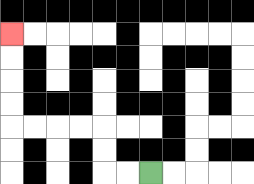{'start': '[6, 7]', 'end': '[0, 1]', 'path_directions': 'L,L,U,U,L,L,L,L,U,U,U,U', 'path_coordinates': '[[6, 7], [5, 7], [4, 7], [4, 6], [4, 5], [3, 5], [2, 5], [1, 5], [0, 5], [0, 4], [0, 3], [0, 2], [0, 1]]'}